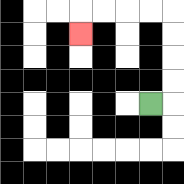{'start': '[6, 4]', 'end': '[3, 1]', 'path_directions': 'R,U,U,U,U,L,L,L,L,D', 'path_coordinates': '[[6, 4], [7, 4], [7, 3], [7, 2], [7, 1], [7, 0], [6, 0], [5, 0], [4, 0], [3, 0], [3, 1]]'}